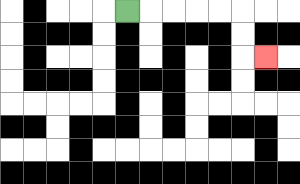{'start': '[5, 0]', 'end': '[11, 2]', 'path_directions': 'R,R,R,R,R,D,D,R', 'path_coordinates': '[[5, 0], [6, 0], [7, 0], [8, 0], [9, 0], [10, 0], [10, 1], [10, 2], [11, 2]]'}